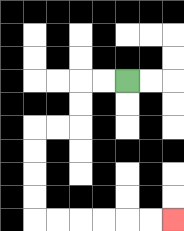{'start': '[5, 3]', 'end': '[7, 9]', 'path_directions': 'L,L,D,D,L,L,D,D,D,D,R,R,R,R,R,R', 'path_coordinates': '[[5, 3], [4, 3], [3, 3], [3, 4], [3, 5], [2, 5], [1, 5], [1, 6], [1, 7], [1, 8], [1, 9], [2, 9], [3, 9], [4, 9], [5, 9], [6, 9], [7, 9]]'}